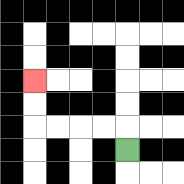{'start': '[5, 6]', 'end': '[1, 3]', 'path_directions': 'U,L,L,L,L,U,U', 'path_coordinates': '[[5, 6], [5, 5], [4, 5], [3, 5], [2, 5], [1, 5], [1, 4], [1, 3]]'}